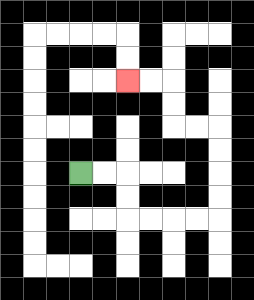{'start': '[3, 7]', 'end': '[5, 3]', 'path_directions': 'R,R,D,D,R,R,R,R,U,U,U,U,L,L,U,U,L,L', 'path_coordinates': '[[3, 7], [4, 7], [5, 7], [5, 8], [5, 9], [6, 9], [7, 9], [8, 9], [9, 9], [9, 8], [9, 7], [9, 6], [9, 5], [8, 5], [7, 5], [7, 4], [7, 3], [6, 3], [5, 3]]'}